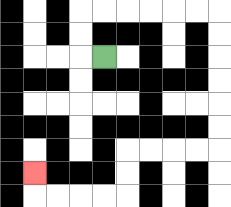{'start': '[4, 2]', 'end': '[1, 7]', 'path_directions': 'L,U,U,R,R,R,R,R,R,D,D,D,D,D,D,L,L,L,L,D,D,L,L,L,L,U', 'path_coordinates': '[[4, 2], [3, 2], [3, 1], [3, 0], [4, 0], [5, 0], [6, 0], [7, 0], [8, 0], [9, 0], [9, 1], [9, 2], [9, 3], [9, 4], [9, 5], [9, 6], [8, 6], [7, 6], [6, 6], [5, 6], [5, 7], [5, 8], [4, 8], [3, 8], [2, 8], [1, 8], [1, 7]]'}